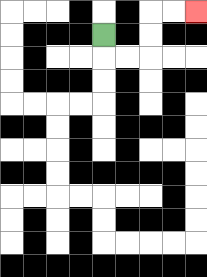{'start': '[4, 1]', 'end': '[8, 0]', 'path_directions': 'D,R,R,U,U,R,R', 'path_coordinates': '[[4, 1], [4, 2], [5, 2], [6, 2], [6, 1], [6, 0], [7, 0], [8, 0]]'}